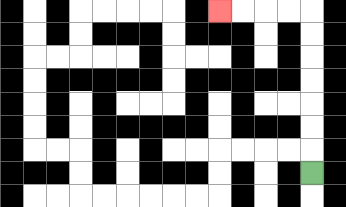{'start': '[13, 7]', 'end': '[9, 0]', 'path_directions': 'U,U,U,U,U,U,U,L,L,L,L', 'path_coordinates': '[[13, 7], [13, 6], [13, 5], [13, 4], [13, 3], [13, 2], [13, 1], [13, 0], [12, 0], [11, 0], [10, 0], [9, 0]]'}